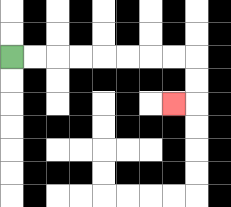{'start': '[0, 2]', 'end': '[7, 4]', 'path_directions': 'R,R,R,R,R,R,R,R,D,D,L', 'path_coordinates': '[[0, 2], [1, 2], [2, 2], [3, 2], [4, 2], [5, 2], [6, 2], [7, 2], [8, 2], [8, 3], [8, 4], [7, 4]]'}